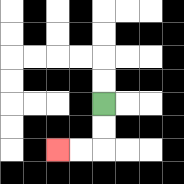{'start': '[4, 4]', 'end': '[2, 6]', 'path_directions': 'D,D,L,L', 'path_coordinates': '[[4, 4], [4, 5], [4, 6], [3, 6], [2, 6]]'}